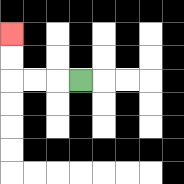{'start': '[3, 3]', 'end': '[0, 1]', 'path_directions': 'L,L,L,U,U', 'path_coordinates': '[[3, 3], [2, 3], [1, 3], [0, 3], [0, 2], [0, 1]]'}